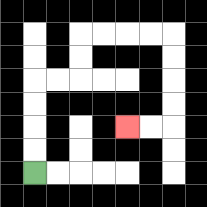{'start': '[1, 7]', 'end': '[5, 5]', 'path_directions': 'U,U,U,U,R,R,U,U,R,R,R,R,D,D,D,D,L,L', 'path_coordinates': '[[1, 7], [1, 6], [1, 5], [1, 4], [1, 3], [2, 3], [3, 3], [3, 2], [3, 1], [4, 1], [5, 1], [6, 1], [7, 1], [7, 2], [7, 3], [7, 4], [7, 5], [6, 5], [5, 5]]'}